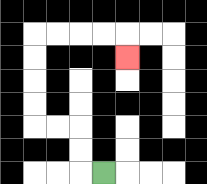{'start': '[4, 7]', 'end': '[5, 2]', 'path_directions': 'L,U,U,L,L,U,U,U,U,R,R,R,R,D', 'path_coordinates': '[[4, 7], [3, 7], [3, 6], [3, 5], [2, 5], [1, 5], [1, 4], [1, 3], [1, 2], [1, 1], [2, 1], [3, 1], [4, 1], [5, 1], [5, 2]]'}